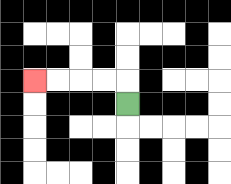{'start': '[5, 4]', 'end': '[1, 3]', 'path_directions': 'U,L,L,L,L', 'path_coordinates': '[[5, 4], [5, 3], [4, 3], [3, 3], [2, 3], [1, 3]]'}